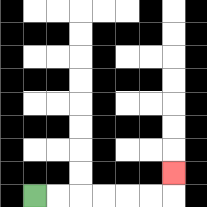{'start': '[1, 8]', 'end': '[7, 7]', 'path_directions': 'R,R,R,R,R,R,U', 'path_coordinates': '[[1, 8], [2, 8], [3, 8], [4, 8], [5, 8], [6, 8], [7, 8], [7, 7]]'}